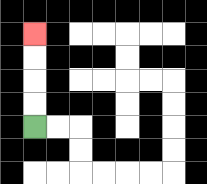{'start': '[1, 5]', 'end': '[1, 1]', 'path_directions': 'U,U,U,U', 'path_coordinates': '[[1, 5], [1, 4], [1, 3], [1, 2], [1, 1]]'}